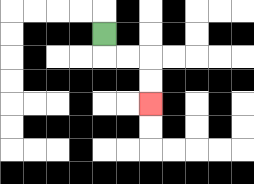{'start': '[4, 1]', 'end': '[6, 4]', 'path_directions': 'D,R,R,D,D', 'path_coordinates': '[[4, 1], [4, 2], [5, 2], [6, 2], [6, 3], [6, 4]]'}